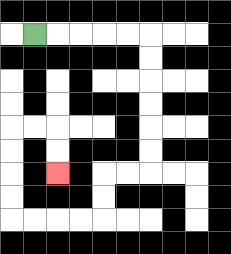{'start': '[1, 1]', 'end': '[2, 7]', 'path_directions': 'R,R,R,R,R,D,D,D,D,D,D,L,L,D,D,L,L,L,L,U,U,U,U,R,R,D,D', 'path_coordinates': '[[1, 1], [2, 1], [3, 1], [4, 1], [5, 1], [6, 1], [6, 2], [6, 3], [6, 4], [6, 5], [6, 6], [6, 7], [5, 7], [4, 7], [4, 8], [4, 9], [3, 9], [2, 9], [1, 9], [0, 9], [0, 8], [0, 7], [0, 6], [0, 5], [1, 5], [2, 5], [2, 6], [2, 7]]'}